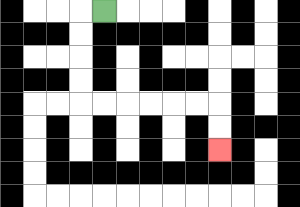{'start': '[4, 0]', 'end': '[9, 6]', 'path_directions': 'L,D,D,D,D,R,R,R,R,R,R,D,D', 'path_coordinates': '[[4, 0], [3, 0], [3, 1], [3, 2], [3, 3], [3, 4], [4, 4], [5, 4], [6, 4], [7, 4], [8, 4], [9, 4], [9, 5], [9, 6]]'}